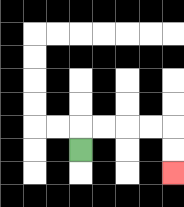{'start': '[3, 6]', 'end': '[7, 7]', 'path_directions': 'U,R,R,R,R,D,D', 'path_coordinates': '[[3, 6], [3, 5], [4, 5], [5, 5], [6, 5], [7, 5], [7, 6], [7, 7]]'}